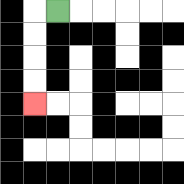{'start': '[2, 0]', 'end': '[1, 4]', 'path_directions': 'L,D,D,D,D', 'path_coordinates': '[[2, 0], [1, 0], [1, 1], [1, 2], [1, 3], [1, 4]]'}